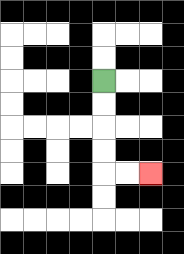{'start': '[4, 3]', 'end': '[6, 7]', 'path_directions': 'D,D,D,D,R,R', 'path_coordinates': '[[4, 3], [4, 4], [4, 5], [4, 6], [4, 7], [5, 7], [6, 7]]'}